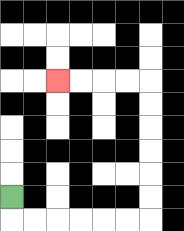{'start': '[0, 8]', 'end': '[2, 3]', 'path_directions': 'D,R,R,R,R,R,R,U,U,U,U,U,U,L,L,L,L', 'path_coordinates': '[[0, 8], [0, 9], [1, 9], [2, 9], [3, 9], [4, 9], [5, 9], [6, 9], [6, 8], [6, 7], [6, 6], [6, 5], [6, 4], [6, 3], [5, 3], [4, 3], [3, 3], [2, 3]]'}